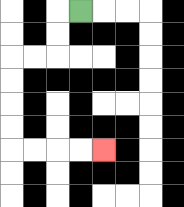{'start': '[3, 0]', 'end': '[4, 6]', 'path_directions': 'L,D,D,L,L,D,D,D,D,R,R,R,R', 'path_coordinates': '[[3, 0], [2, 0], [2, 1], [2, 2], [1, 2], [0, 2], [0, 3], [0, 4], [0, 5], [0, 6], [1, 6], [2, 6], [3, 6], [4, 6]]'}